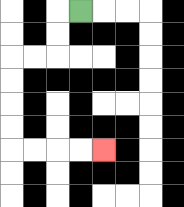{'start': '[3, 0]', 'end': '[4, 6]', 'path_directions': 'L,D,D,L,L,D,D,D,D,R,R,R,R', 'path_coordinates': '[[3, 0], [2, 0], [2, 1], [2, 2], [1, 2], [0, 2], [0, 3], [0, 4], [0, 5], [0, 6], [1, 6], [2, 6], [3, 6], [4, 6]]'}